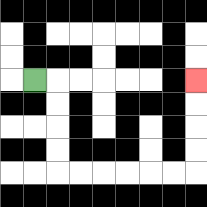{'start': '[1, 3]', 'end': '[8, 3]', 'path_directions': 'R,D,D,D,D,R,R,R,R,R,R,U,U,U,U', 'path_coordinates': '[[1, 3], [2, 3], [2, 4], [2, 5], [2, 6], [2, 7], [3, 7], [4, 7], [5, 7], [6, 7], [7, 7], [8, 7], [8, 6], [8, 5], [8, 4], [8, 3]]'}